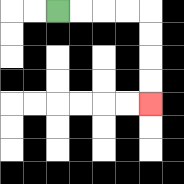{'start': '[2, 0]', 'end': '[6, 4]', 'path_directions': 'R,R,R,R,D,D,D,D', 'path_coordinates': '[[2, 0], [3, 0], [4, 0], [5, 0], [6, 0], [6, 1], [6, 2], [6, 3], [6, 4]]'}